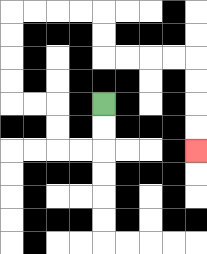{'start': '[4, 4]', 'end': '[8, 6]', 'path_directions': 'D,D,L,L,U,U,L,L,U,U,U,U,R,R,R,R,D,D,R,R,R,R,D,D,D,D', 'path_coordinates': '[[4, 4], [4, 5], [4, 6], [3, 6], [2, 6], [2, 5], [2, 4], [1, 4], [0, 4], [0, 3], [0, 2], [0, 1], [0, 0], [1, 0], [2, 0], [3, 0], [4, 0], [4, 1], [4, 2], [5, 2], [6, 2], [7, 2], [8, 2], [8, 3], [8, 4], [8, 5], [8, 6]]'}